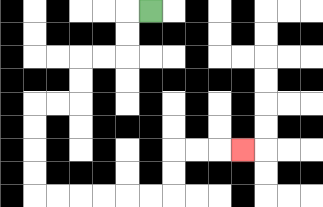{'start': '[6, 0]', 'end': '[10, 6]', 'path_directions': 'L,D,D,L,L,D,D,L,L,D,D,D,D,R,R,R,R,R,R,U,U,R,R,R', 'path_coordinates': '[[6, 0], [5, 0], [5, 1], [5, 2], [4, 2], [3, 2], [3, 3], [3, 4], [2, 4], [1, 4], [1, 5], [1, 6], [1, 7], [1, 8], [2, 8], [3, 8], [4, 8], [5, 8], [6, 8], [7, 8], [7, 7], [7, 6], [8, 6], [9, 6], [10, 6]]'}